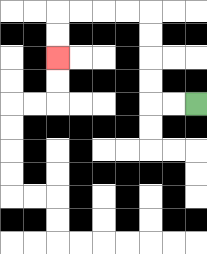{'start': '[8, 4]', 'end': '[2, 2]', 'path_directions': 'L,L,U,U,U,U,L,L,L,L,D,D', 'path_coordinates': '[[8, 4], [7, 4], [6, 4], [6, 3], [6, 2], [6, 1], [6, 0], [5, 0], [4, 0], [3, 0], [2, 0], [2, 1], [2, 2]]'}